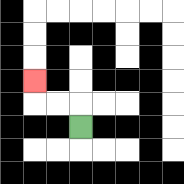{'start': '[3, 5]', 'end': '[1, 3]', 'path_directions': 'U,L,L,U', 'path_coordinates': '[[3, 5], [3, 4], [2, 4], [1, 4], [1, 3]]'}